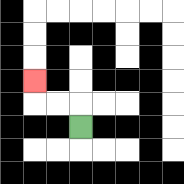{'start': '[3, 5]', 'end': '[1, 3]', 'path_directions': 'U,L,L,U', 'path_coordinates': '[[3, 5], [3, 4], [2, 4], [1, 4], [1, 3]]'}